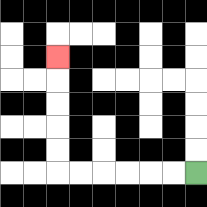{'start': '[8, 7]', 'end': '[2, 2]', 'path_directions': 'L,L,L,L,L,L,U,U,U,U,U', 'path_coordinates': '[[8, 7], [7, 7], [6, 7], [5, 7], [4, 7], [3, 7], [2, 7], [2, 6], [2, 5], [2, 4], [2, 3], [2, 2]]'}